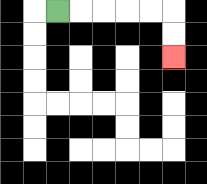{'start': '[2, 0]', 'end': '[7, 2]', 'path_directions': 'R,R,R,R,R,D,D', 'path_coordinates': '[[2, 0], [3, 0], [4, 0], [5, 0], [6, 0], [7, 0], [7, 1], [7, 2]]'}